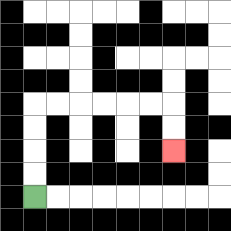{'start': '[1, 8]', 'end': '[7, 6]', 'path_directions': 'U,U,U,U,R,R,R,R,R,R,D,D', 'path_coordinates': '[[1, 8], [1, 7], [1, 6], [1, 5], [1, 4], [2, 4], [3, 4], [4, 4], [5, 4], [6, 4], [7, 4], [7, 5], [7, 6]]'}